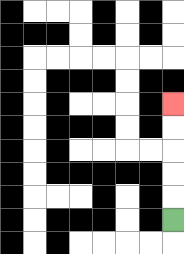{'start': '[7, 9]', 'end': '[7, 4]', 'path_directions': 'U,U,U,U,U', 'path_coordinates': '[[7, 9], [7, 8], [7, 7], [7, 6], [7, 5], [7, 4]]'}